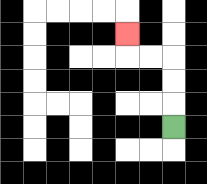{'start': '[7, 5]', 'end': '[5, 1]', 'path_directions': 'U,U,U,L,L,U', 'path_coordinates': '[[7, 5], [7, 4], [7, 3], [7, 2], [6, 2], [5, 2], [5, 1]]'}